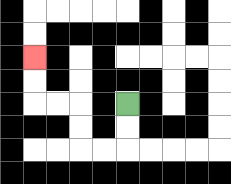{'start': '[5, 4]', 'end': '[1, 2]', 'path_directions': 'D,D,L,L,U,U,L,L,U,U', 'path_coordinates': '[[5, 4], [5, 5], [5, 6], [4, 6], [3, 6], [3, 5], [3, 4], [2, 4], [1, 4], [1, 3], [1, 2]]'}